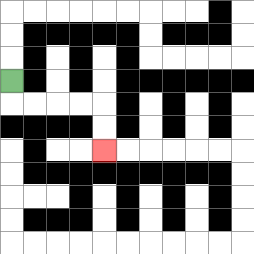{'start': '[0, 3]', 'end': '[4, 6]', 'path_directions': 'D,R,R,R,R,D,D', 'path_coordinates': '[[0, 3], [0, 4], [1, 4], [2, 4], [3, 4], [4, 4], [4, 5], [4, 6]]'}